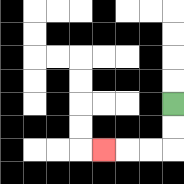{'start': '[7, 4]', 'end': '[4, 6]', 'path_directions': 'D,D,L,L,L', 'path_coordinates': '[[7, 4], [7, 5], [7, 6], [6, 6], [5, 6], [4, 6]]'}